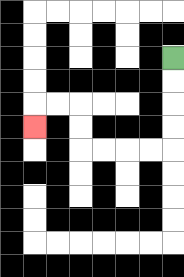{'start': '[7, 2]', 'end': '[1, 5]', 'path_directions': 'D,D,D,D,L,L,L,L,U,U,L,L,D', 'path_coordinates': '[[7, 2], [7, 3], [7, 4], [7, 5], [7, 6], [6, 6], [5, 6], [4, 6], [3, 6], [3, 5], [3, 4], [2, 4], [1, 4], [1, 5]]'}